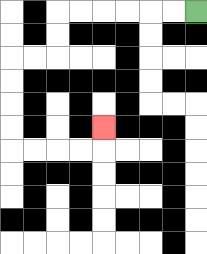{'start': '[8, 0]', 'end': '[4, 5]', 'path_directions': 'L,L,L,L,L,L,D,D,L,L,D,D,D,D,R,R,R,R,U', 'path_coordinates': '[[8, 0], [7, 0], [6, 0], [5, 0], [4, 0], [3, 0], [2, 0], [2, 1], [2, 2], [1, 2], [0, 2], [0, 3], [0, 4], [0, 5], [0, 6], [1, 6], [2, 6], [3, 6], [4, 6], [4, 5]]'}